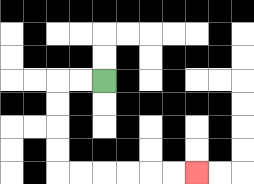{'start': '[4, 3]', 'end': '[8, 7]', 'path_directions': 'L,L,D,D,D,D,R,R,R,R,R,R', 'path_coordinates': '[[4, 3], [3, 3], [2, 3], [2, 4], [2, 5], [2, 6], [2, 7], [3, 7], [4, 7], [5, 7], [6, 7], [7, 7], [8, 7]]'}